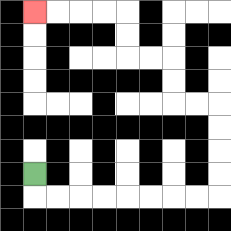{'start': '[1, 7]', 'end': '[1, 0]', 'path_directions': 'D,R,R,R,R,R,R,R,R,U,U,U,U,L,L,U,U,L,L,U,U,L,L,L,L', 'path_coordinates': '[[1, 7], [1, 8], [2, 8], [3, 8], [4, 8], [5, 8], [6, 8], [7, 8], [8, 8], [9, 8], [9, 7], [9, 6], [9, 5], [9, 4], [8, 4], [7, 4], [7, 3], [7, 2], [6, 2], [5, 2], [5, 1], [5, 0], [4, 0], [3, 0], [2, 0], [1, 0]]'}